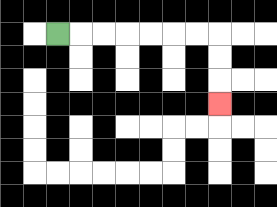{'start': '[2, 1]', 'end': '[9, 4]', 'path_directions': 'R,R,R,R,R,R,R,D,D,D', 'path_coordinates': '[[2, 1], [3, 1], [4, 1], [5, 1], [6, 1], [7, 1], [8, 1], [9, 1], [9, 2], [9, 3], [9, 4]]'}